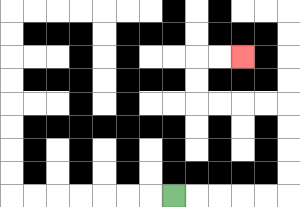{'start': '[7, 8]', 'end': '[10, 2]', 'path_directions': 'R,R,R,R,R,U,U,U,U,L,L,L,L,U,U,R,R', 'path_coordinates': '[[7, 8], [8, 8], [9, 8], [10, 8], [11, 8], [12, 8], [12, 7], [12, 6], [12, 5], [12, 4], [11, 4], [10, 4], [9, 4], [8, 4], [8, 3], [8, 2], [9, 2], [10, 2]]'}